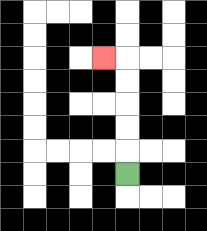{'start': '[5, 7]', 'end': '[4, 2]', 'path_directions': 'U,U,U,U,U,L', 'path_coordinates': '[[5, 7], [5, 6], [5, 5], [5, 4], [5, 3], [5, 2], [4, 2]]'}